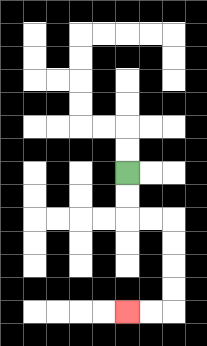{'start': '[5, 7]', 'end': '[5, 13]', 'path_directions': 'D,D,R,R,D,D,D,D,L,L', 'path_coordinates': '[[5, 7], [5, 8], [5, 9], [6, 9], [7, 9], [7, 10], [7, 11], [7, 12], [7, 13], [6, 13], [5, 13]]'}